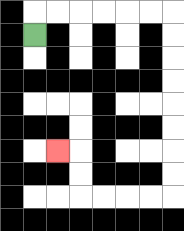{'start': '[1, 1]', 'end': '[2, 6]', 'path_directions': 'U,R,R,R,R,R,R,D,D,D,D,D,D,D,D,L,L,L,L,U,U,L', 'path_coordinates': '[[1, 1], [1, 0], [2, 0], [3, 0], [4, 0], [5, 0], [6, 0], [7, 0], [7, 1], [7, 2], [7, 3], [7, 4], [7, 5], [7, 6], [7, 7], [7, 8], [6, 8], [5, 8], [4, 8], [3, 8], [3, 7], [3, 6], [2, 6]]'}